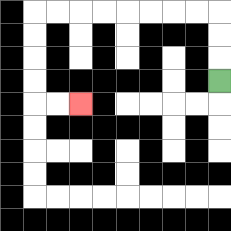{'start': '[9, 3]', 'end': '[3, 4]', 'path_directions': 'U,U,U,L,L,L,L,L,L,L,L,D,D,D,D,R,R', 'path_coordinates': '[[9, 3], [9, 2], [9, 1], [9, 0], [8, 0], [7, 0], [6, 0], [5, 0], [4, 0], [3, 0], [2, 0], [1, 0], [1, 1], [1, 2], [1, 3], [1, 4], [2, 4], [3, 4]]'}